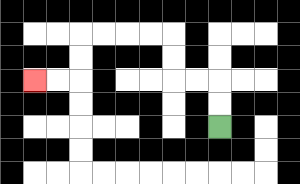{'start': '[9, 5]', 'end': '[1, 3]', 'path_directions': 'U,U,L,L,U,U,L,L,L,L,D,D,L,L', 'path_coordinates': '[[9, 5], [9, 4], [9, 3], [8, 3], [7, 3], [7, 2], [7, 1], [6, 1], [5, 1], [4, 1], [3, 1], [3, 2], [3, 3], [2, 3], [1, 3]]'}